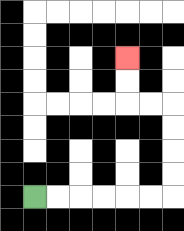{'start': '[1, 8]', 'end': '[5, 2]', 'path_directions': 'R,R,R,R,R,R,U,U,U,U,L,L,U,U', 'path_coordinates': '[[1, 8], [2, 8], [3, 8], [4, 8], [5, 8], [6, 8], [7, 8], [7, 7], [7, 6], [7, 5], [7, 4], [6, 4], [5, 4], [5, 3], [5, 2]]'}